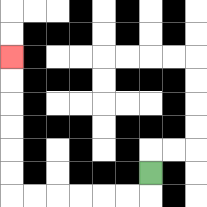{'start': '[6, 7]', 'end': '[0, 2]', 'path_directions': 'D,L,L,L,L,L,L,U,U,U,U,U,U', 'path_coordinates': '[[6, 7], [6, 8], [5, 8], [4, 8], [3, 8], [2, 8], [1, 8], [0, 8], [0, 7], [0, 6], [0, 5], [0, 4], [0, 3], [0, 2]]'}